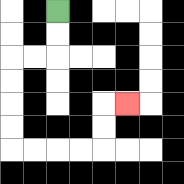{'start': '[2, 0]', 'end': '[5, 4]', 'path_directions': 'D,D,L,L,D,D,D,D,R,R,R,R,U,U,R', 'path_coordinates': '[[2, 0], [2, 1], [2, 2], [1, 2], [0, 2], [0, 3], [0, 4], [0, 5], [0, 6], [1, 6], [2, 6], [3, 6], [4, 6], [4, 5], [4, 4], [5, 4]]'}